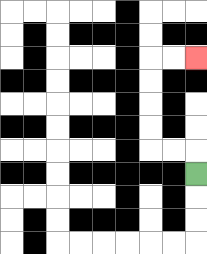{'start': '[8, 7]', 'end': '[8, 2]', 'path_directions': 'U,L,L,U,U,U,U,R,R', 'path_coordinates': '[[8, 7], [8, 6], [7, 6], [6, 6], [6, 5], [6, 4], [6, 3], [6, 2], [7, 2], [8, 2]]'}